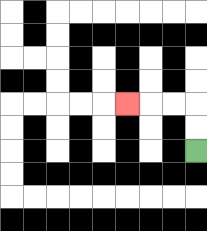{'start': '[8, 6]', 'end': '[5, 4]', 'path_directions': 'U,U,L,L,L', 'path_coordinates': '[[8, 6], [8, 5], [8, 4], [7, 4], [6, 4], [5, 4]]'}